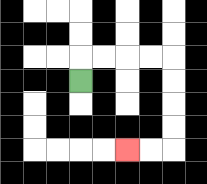{'start': '[3, 3]', 'end': '[5, 6]', 'path_directions': 'U,R,R,R,R,D,D,D,D,L,L', 'path_coordinates': '[[3, 3], [3, 2], [4, 2], [5, 2], [6, 2], [7, 2], [7, 3], [7, 4], [7, 5], [7, 6], [6, 6], [5, 6]]'}